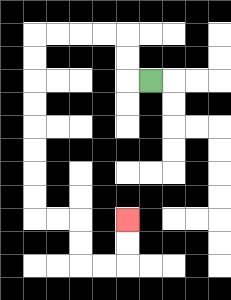{'start': '[6, 3]', 'end': '[5, 9]', 'path_directions': 'L,U,U,L,L,L,L,D,D,D,D,D,D,D,D,R,R,D,D,R,R,U,U', 'path_coordinates': '[[6, 3], [5, 3], [5, 2], [5, 1], [4, 1], [3, 1], [2, 1], [1, 1], [1, 2], [1, 3], [1, 4], [1, 5], [1, 6], [1, 7], [1, 8], [1, 9], [2, 9], [3, 9], [3, 10], [3, 11], [4, 11], [5, 11], [5, 10], [5, 9]]'}